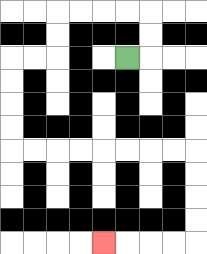{'start': '[5, 2]', 'end': '[4, 10]', 'path_directions': 'R,U,U,L,L,L,L,D,D,L,L,D,D,D,D,R,R,R,R,R,R,R,R,D,D,D,D,L,L,L,L', 'path_coordinates': '[[5, 2], [6, 2], [6, 1], [6, 0], [5, 0], [4, 0], [3, 0], [2, 0], [2, 1], [2, 2], [1, 2], [0, 2], [0, 3], [0, 4], [0, 5], [0, 6], [1, 6], [2, 6], [3, 6], [4, 6], [5, 6], [6, 6], [7, 6], [8, 6], [8, 7], [8, 8], [8, 9], [8, 10], [7, 10], [6, 10], [5, 10], [4, 10]]'}